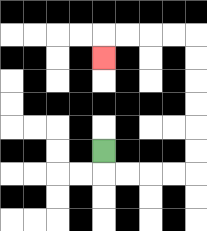{'start': '[4, 6]', 'end': '[4, 2]', 'path_directions': 'D,R,R,R,R,U,U,U,U,U,U,L,L,L,L,D', 'path_coordinates': '[[4, 6], [4, 7], [5, 7], [6, 7], [7, 7], [8, 7], [8, 6], [8, 5], [8, 4], [8, 3], [8, 2], [8, 1], [7, 1], [6, 1], [5, 1], [4, 1], [4, 2]]'}